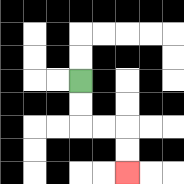{'start': '[3, 3]', 'end': '[5, 7]', 'path_directions': 'D,D,R,R,D,D', 'path_coordinates': '[[3, 3], [3, 4], [3, 5], [4, 5], [5, 5], [5, 6], [5, 7]]'}